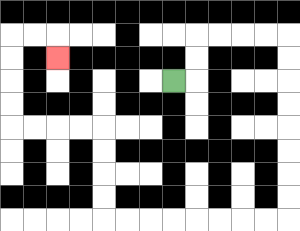{'start': '[7, 3]', 'end': '[2, 2]', 'path_directions': 'R,U,U,R,R,R,R,D,D,D,D,D,D,D,D,L,L,L,L,L,L,L,L,U,U,U,U,L,L,L,L,U,U,U,U,R,R,D', 'path_coordinates': '[[7, 3], [8, 3], [8, 2], [8, 1], [9, 1], [10, 1], [11, 1], [12, 1], [12, 2], [12, 3], [12, 4], [12, 5], [12, 6], [12, 7], [12, 8], [12, 9], [11, 9], [10, 9], [9, 9], [8, 9], [7, 9], [6, 9], [5, 9], [4, 9], [4, 8], [4, 7], [4, 6], [4, 5], [3, 5], [2, 5], [1, 5], [0, 5], [0, 4], [0, 3], [0, 2], [0, 1], [1, 1], [2, 1], [2, 2]]'}